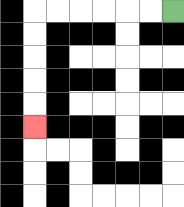{'start': '[7, 0]', 'end': '[1, 5]', 'path_directions': 'L,L,L,L,L,L,D,D,D,D,D', 'path_coordinates': '[[7, 0], [6, 0], [5, 0], [4, 0], [3, 0], [2, 0], [1, 0], [1, 1], [1, 2], [1, 3], [1, 4], [1, 5]]'}